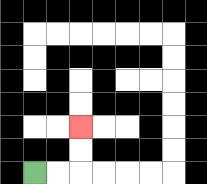{'start': '[1, 7]', 'end': '[3, 5]', 'path_directions': 'R,R,U,U', 'path_coordinates': '[[1, 7], [2, 7], [3, 7], [3, 6], [3, 5]]'}